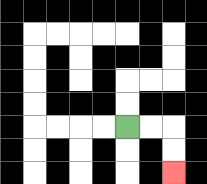{'start': '[5, 5]', 'end': '[7, 7]', 'path_directions': 'R,R,D,D', 'path_coordinates': '[[5, 5], [6, 5], [7, 5], [7, 6], [7, 7]]'}